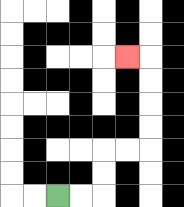{'start': '[2, 8]', 'end': '[5, 2]', 'path_directions': 'R,R,U,U,R,R,U,U,U,U,L', 'path_coordinates': '[[2, 8], [3, 8], [4, 8], [4, 7], [4, 6], [5, 6], [6, 6], [6, 5], [6, 4], [6, 3], [6, 2], [5, 2]]'}